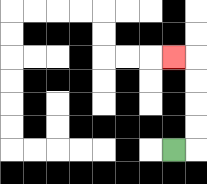{'start': '[7, 6]', 'end': '[7, 2]', 'path_directions': 'R,U,U,U,U,L', 'path_coordinates': '[[7, 6], [8, 6], [8, 5], [8, 4], [8, 3], [8, 2], [7, 2]]'}